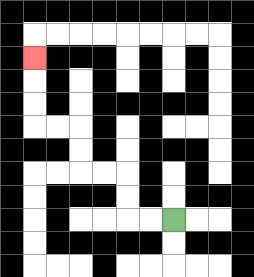{'start': '[7, 9]', 'end': '[1, 2]', 'path_directions': 'L,L,U,U,L,L,U,U,L,L,U,U,U', 'path_coordinates': '[[7, 9], [6, 9], [5, 9], [5, 8], [5, 7], [4, 7], [3, 7], [3, 6], [3, 5], [2, 5], [1, 5], [1, 4], [1, 3], [1, 2]]'}